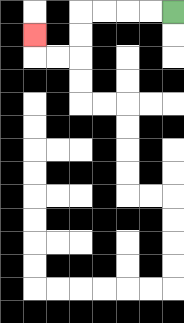{'start': '[7, 0]', 'end': '[1, 1]', 'path_directions': 'L,L,L,L,D,D,L,L,U', 'path_coordinates': '[[7, 0], [6, 0], [5, 0], [4, 0], [3, 0], [3, 1], [3, 2], [2, 2], [1, 2], [1, 1]]'}